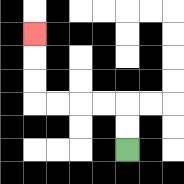{'start': '[5, 6]', 'end': '[1, 1]', 'path_directions': 'U,U,L,L,L,L,U,U,U', 'path_coordinates': '[[5, 6], [5, 5], [5, 4], [4, 4], [3, 4], [2, 4], [1, 4], [1, 3], [1, 2], [1, 1]]'}